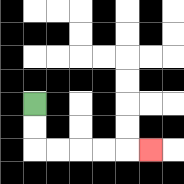{'start': '[1, 4]', 'end': '[6, 6]', 'path_directions': 'D,D,R,R,R,R,R', 'path_coordinates': '[[1, 4], [1, 5], [1, 6], [2, 6], [3, 6], [4, 6], [5, 6], [6, 6]]'}